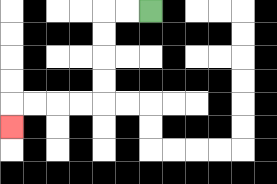{'start': '[6, 0]', 'end': '[0, 5]', 'path_directions': 'L,L,D,D,D,D,L,L,L,L,D', 'path_coordinates': '[[6, 0], [5, 0], [4, 0], [4, 1], [4, 2], [4, 3], [4, 4], [3, 4], [2, 4], [1, 4], [0, 4], [0, 5]]'}